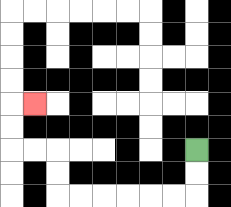{'start': '[8, 6]', 'end': '[1, 4]', 'path_directions': 'D,D,L,L,L,L,L,L,U,U,L,L,U,U,R', 'path_coordinates': '[[8, 6], [8, 7], [8, 8], [7, 8], [6, 8], [5, 8], [4, 8], [3, 8], [2, 8], [2, 7], [2, 6], [1, 6], [0, 6], [0, 5], [0, 4], [1, 4]]'}